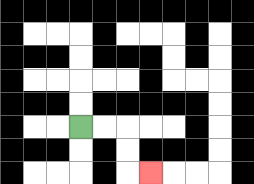{'start': '[3, 5]', 'end': '[6, 7]', 'path_directions': 'R,R,D,D,R', 'path_coordinates': '[[3, 5], [4, 5], [5, 5], [5, 6], [5, 7], [6, 7]]'}